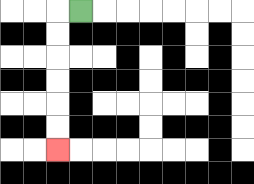{'start': '[3, 0]', 'end': '[2, 6]', 'path_directions': 'L,D,D,D,D,D,D', 'path_coordinates': '[[3, 0], [2, 0], [2, 1], [2, 2], [2, 3], [2, 4], [2, 5], [2, 6]]'}